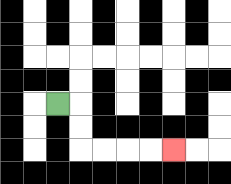{'start': '[2, 4]', 'end': '[7, 6]', 'path_directions': 'R,D,D,R,R,R,R', 'path_coordinates': '[[2, 4], [3, 4], [3, 5], [3, 6], [4, 6], [5, 6], [6, 6], [7, 6]]'}